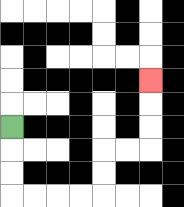{'start': '[0, 5]', 'end': '[6, 3]', 'path_directions': 'D,D,D,R,R,R,R,U,U,R,R,U,U,U', 'path_coordinates': '[[0, 5], [0, 6], [0, 7], [0, 8], [1, 8], [2, 8], [3, 8], [4, 8], [4, 7], [4, 6], [5, 6], [6, 6], [6, 5], [6, 4], [6, 3]]'}